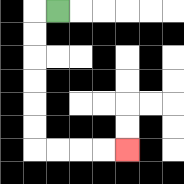{'start': '[2, 0]', 'end': '[5, 6]', 'path_directions': 'L,D,D,D,D,D,D,R,R,R,R', 'path_coordinates': '[[2, 0], [1, 0], [1, 1], [1, 2], [1, 3], [1, 4], [1, 5], [1, 6], [2, 6], [3, 6], [4, 6], [5, 6]]'}